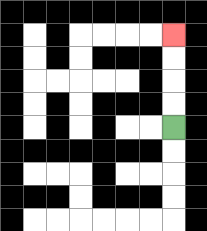{'start': '[7, 5]', 'end': '[7, 1]', 'path_directions': 'U,U,U,U', 'path_coordinates': '[[7, 5], [7, 4], [7, 3], [7, 2], [7, 1]]'}